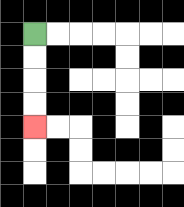{'start': '[1, 1]', 'end': '[1, 5]', 'path_directions': 'D,D,D,D', 'path_coordinates': '[[1, 1], [1, 2], [1, 3], [1, 4], [1, 5]]'}